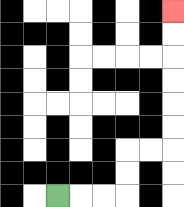{'start': '[2, 8]', 'end': '[7, 0]', 'path_directions': 'R,R,R,U,U,R,R,U,U,U,U,U,U', 'path_coordinates': '[[2, 8], [3, 8], [4, 8], [5, 8], [5, 7], [5, 6], [6, 6], [7, 6], [7, 5], [7, 4], [7, 3], [7, 2], [7, 1], [7, 0]]'}